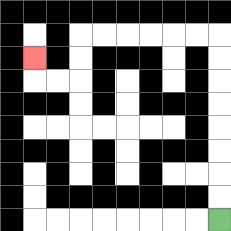{'start': '[9, 9]', 'end': '[1, 2]', 'path_directions': 'U,U,U,U,U,U,U,U,L,L,L,L,L,L,D,D,L,L,U', 'path_coordinates': '[[9, 9], [9, 8], [9, 7], [9, 6], [9, 5], [9, 4], [9, 3], [9, 2], [9, 1], [8, 1], [7, 1], [6, 1], [5, 1], [4, 1], [3, 1], [3, 2], [3, 3], [2, 3], [1, 3], [1, 2]]'}